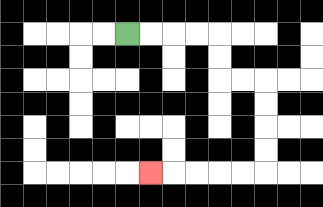{'start': '[5, 1]', 'end': '[6, 7]', 'path_directions': 'R,R,R,R,D,D,R,R,D,D,D,D,L,L,L,L,L', 'path_coordinates': '[[5, 1], [6, 1], [7, 1], [8, 1], [9, 1], [9, 2], [9, 3], [10, 3], [11, 3], [11, 4], [11, 5], [11, 6], [11, 7], [10, 7], [9, 7], [8, 7], [7, 7], [6, 7]]'}